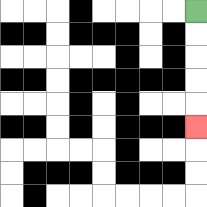{'start': '[8, 0]', 'end': '[8, 5]', 'path_directions': 'D,D,D,D,D', 'path_coordinates': '[[8, 0], [8, 1], [8, 2], [8, 3], [8, 4], [8, 5]]'}